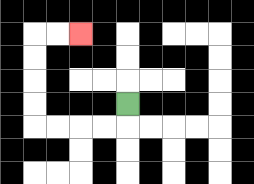{'start': '[5, 4]', 'end': '[3, 1]', 'path_directions': 'D,L,L,L,L,U,U,U,U,R,R', 'path_coordinates': '[[5, 4], [5, 5], [4, 5], [3, 5], [2, 5], [1, 5], [1, 4], [1, 3], [1, 2], [1, 1], [2, 1], [3, 1]]'}